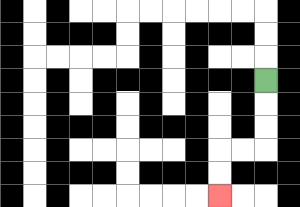{'start': '[11, 3]', 'end': '[9, 8]', 'path_directions': 'D,D,D,L,L,D,D', 'path_coordinates': '[[11, 3], [11, 4], [11, 5], [11, 6], [10, 6], [9, 6], [9, 7], [9, 8]]'}